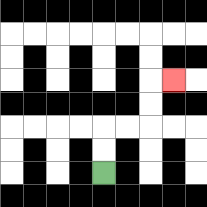{'start': '[4, 7]', 'end': '[7, 3]', 'path_directions': 'U,U,R,R,U,U,R', 'path_coordinates': '[[4, 7], [4, 6], [4, 5], [5, 5], [6, 5], [6, 4], [6, 3], [7, 3]]'}